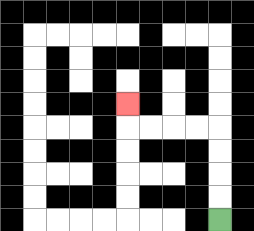{'start': '[9, 9]', 'end': '[5, 4]', 'path_directions': 'U,U,U,U,L,L,L,L,U', 'path_coordinates': '[[9, 9], [9, 8], [9, 7], [9, 6], [9, 5], [8, 5], [7, 5], [6, 5], [5, 5], [5, 4]]'}